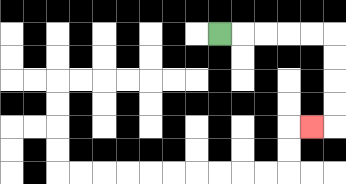{'start': '[9, 1]', 'end': '[13, 5]', 'path_directions': 'R,R,R,R,R,D,D,D,D,L', 'path_coordinates': '[[9, 1], [10, 1], [11, 1], [12, 1], [13, 1], [14, 1], [14, 2], [14, 3], [14, 4], [14, 5], [13, 5]]'}